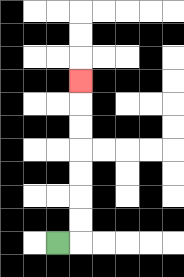{'start': '[2, 10]', 'end': '[3, 3]', 'path_directions': 'R,U,U,U,U,U,U,U', 'path_coordinates': '[[2, 10], [3, 10], [3, 9], [3, 8], [3, 7], [3, 6], [3, 5], [3, 4], [3, 3]]'}